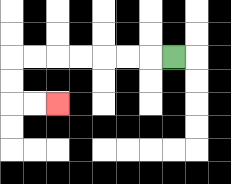{'start': '[7, 2]', 'end': '[2, 4]', 'path_directions': 'L,L,L,L,L,L,L,D,D,R,R', 'path_coordinates': '[[7, 2], [6, 2], [5, 2], [4, 2], [3, 2], [2, 2], [1, 2], [0, 2], [0, 3], [0, 4], [1, 4], [2, 4]]'}